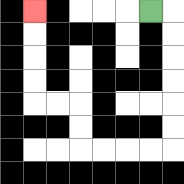{'start': '[6, 0]', 'end': '[1, 0]', 'path_directions': 'R,D,D,D,D,D,D,L,L,L,L,U,U,L,L,U,U,U,U', 'path_coordinates': '[[6, 0], [7, 0], [7, 1], [7, 2], [7, 3], [7, 4], [7, 5], [7, 6], [6, 6], [5, 6], [4, 6], [3, 6], [3, 5], [3, 4], [2, 4], [1, 4], [1, 3], [1, 2], [1, 1], [1, 0]]'}